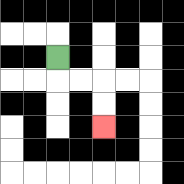{'start': '[2, 2]', 'end': '[4, 5]', 'path_directions': 'D,R,R,D,D', 'path_coordinates': '[[2, 2], [2, 3], [3, 3], [4, 3], [4, 4], [4, 5]]'}